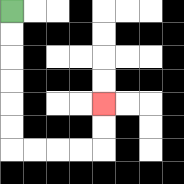{'start': '[0, 0]', 'end': '[4, 4]', 'path_directions': 'D,D,D,D,D,D,R,R,R,R,U,U', 'path_coordinates': '[[0, 0], [0, 1], [0, 2], [0, 3], [0, 4], [0, 5], [0, 6], [1, 6], [2, 6], [3, 6], [4, 6], [4, 5], [4, 4]]'}